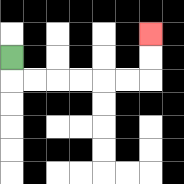{'start': '[0, 2]', 'end': '[6, 1]', 'path_directions': 'D,R,R,R,R,R,R,U,U', 'path_coordinates': '[[0, 2], [0, 3], [1, 3], [2, 3], [3, 3], [4, 3], [5, 3], [6, 3], [6, 2], [6, 1]]'}